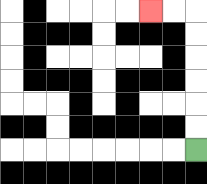{'start': '[8, 6]', 'end': '[6, 0]', 'path_directions': 'U,U,U,U,U,U,L,L', 'path_coordinates': '[[8, 6], [8, 5], [8, 4], [8, 3], [8, 2], [8, 1], [8, 0], [7, 0], [6, 0]]'}